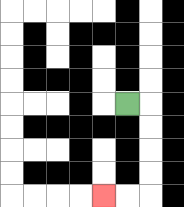{'start': '[5, 4]', 'end': '[4, 8]', 'path_directions': 'R,D,D,D,D,L,L', 'path_coordinates': '[[5, 4], [6, 4], [6, 5], [6, 6], [6, 7], [6, 8], [5, 8], [4, 8]]'}